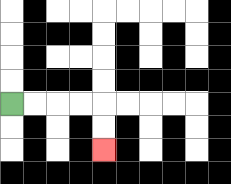{'start': '[0, 4]', 'end': '[4, 6]', 'path_directions': 'R,R,R,R,D,D', 'path_coordinates': '[[0, 4], [1, 4], [2, 4], [3, 4], [4, 4], [4, 5], [4, 6]]'}